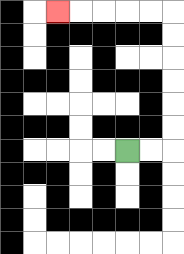{'start': '[5, 6]', 'end': '[2, 0]', 'path_directions': 'R,R,U,U,U,U,U,U,L,L,L,L,L', 'path_coordinates': '[[5, 6], [6, 6], [7, 6], [7, 5], [7, 4], [7, 3], [7, 2], [7, 1], [7, 0], [6, 0], [5, 0], [4, 0], [3, 0], [2, 0]]'}